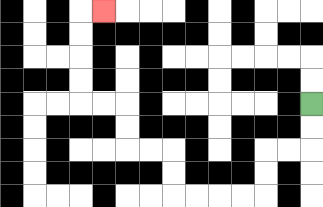{'start': '[13, 4]', 'end': '[4, 0]', 'path_directions': 'D,D,L,L,D,D,L,L,L,L,U,U,L,L,U,U,L,L,U,U,U,U,R', 'path_coordinates': '[[13, 4], [13, 5], [13, 6], [12, 6], [11, 6], [11, 7], [11, 8], [10, 8], [9, 8], [8, 8], [7, 8], [7, 7], [7, 6], [6, 6], [5, 6], [5, 5], [5, 4], [4, 4], [3, 4], [3, 3], [3, 2], [3, 1], [3, 0], [4, 0]]'}